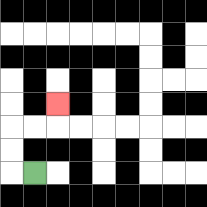{'start': '[1, 7]', 'end': '[2, 4]', 'path_directions': 'L,U,U,R,R,U', 'path_coordinates': '[[1, 7], [0, 7], [0, 6], [0, 5], [1, 5], [2, 5], [2, 4]]'}